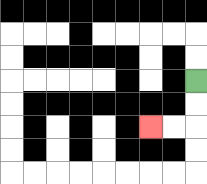{'start': '[8, 3]', 'end': '[6, 5]', 'path_directions': 'D,D,L,L', 'path_coordinates': '[[8, 3], [8, 4], [8, 5], [7, 5], [6, 5]]'}